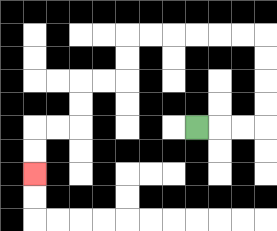{'start': '[8, 5]', 'end': '[1, 7]', 'path_directions': 'R,R,R,U,U,U,U,L,L,L,L,L,L,D,D,L,L,D,D,L,L,D,D', 'path_coordinates': '[[8, 5], [9, 5], [10, 5], [11, 5], [11, 4], [11, 3], [11, 2], [11, 1], [10, 1], [9, 1], [8, 1], [7, 1], [6, 1], [5, 1], [5, 2], [5, 3], [4, 3], [3, 3], [3, 4], [3, 5], [2, 5], [1, 5], [1, 6], [1, 7]]'}